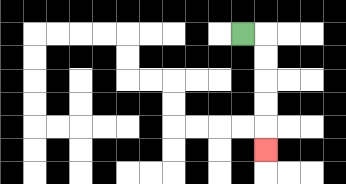{'start': '[10, 1]', 'end': '[11, 6]', 'path_directions': 'R,D,D,D,D,D', 'path_coordinates': '[[10, 1], [11, 1], [11, 2], [11, 3], [11, 4], [11, 5], [11, 6]]'}